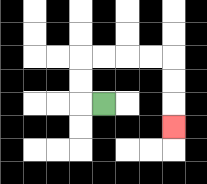{'start': '[4, 4]', 'end': '[7, 5]', 'path_directions': 'L,U,U,R,R,R,R,D,D,D', 'path_coordinates': '[[4, 4], [3, 4], [3, 3], [3, 2], [4, 2], [5, 2], [6, 2], [7, 2], [7, 3], [7, 4], [7, 5]]'}